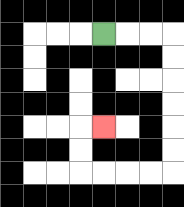{'start': '[4, 1]', 'end': '[4, 5]', 'path_directions': 'R,R,R,D,D,D,D,D,D,L,L,L,L,U,U,R', 'path_coordinates': '[[4, 1], [5, 1], [6, 1], [7, 1], [7, 2], [7, 3], [7, 4], [7, 5], [7, 6], [7, 7], [6, 7], [5, 7], [4, 7], [3, 7], [3, 6], [3, 5], [4, 5]]'}